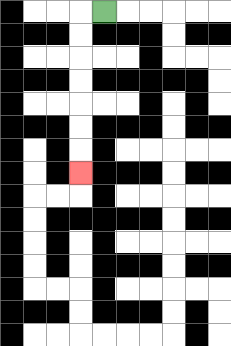{'start': '[4, 0]', 'end': '[3, 7]', 'path_directions': 'L,D,D,D,D,D,D,D', 'path_coordinates': '[[4, 0], [3, 0], [3, 1], [3, 2], [3, 3], [3, 4], [3, 5], [3, 6], [3, 7]]'}